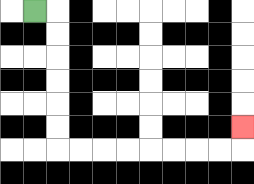{'start': '[1, 0]', 'end': '[10, 5]', 'path_directions': 'R,D,D,D,D,D,D,R,R,R,R,R,R,R,R,U', 'path_coordinates': '[[1, 0], [2, 0], [2, 1], [2, 2], [2, 3], [2, 4], [2, 5], [2, 6], [3, 6], [4, 6], [5, 6], [6, 6], [7, 6], [8, 6], [9, 6], [10, 6], [10, 5]]'}